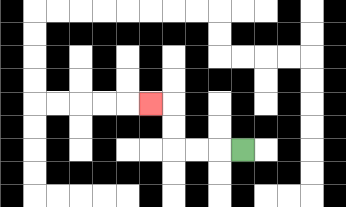{'start': '[10, 6]', 'end': '[6, 4]', 'path_directions': 'L,L,L,U,U,L', 'path_coordinates': '[[10, 6], [9, 6], [8, 6], [7, 6], [7, 5], [7, 4], [6, 4]]'}